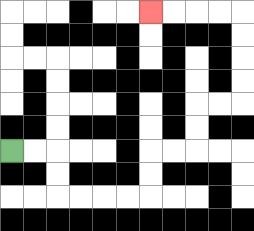{'start': '[0, 6]', 'end': '[6, 0]', 'path_directions': 'R,R,D,D,R,R,R,R,U,U,R,R,U,U,R,R,U,U,U,U,L,L,L,L', 'path_coordinates': '[[0, 6], [1, 6], [2, 6], [2, 7], [2, 8], [3, 8], [4, 8], [5, 8], [6, 8], [6, 7], [6, 6], [7, 6], [8, 6], [8, 5], [8, 4], [9, 4], [10, 4], [10, 3], [10, 2], [10, 1], [10, 0], [9, 0], [8, 0], [7, 0], [6, 0]]'}